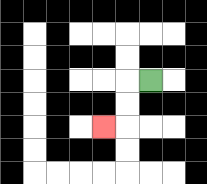{'start': '[6, 3]', 'end': '[4, 5]', 'path_directions': 'L,D,D,L', 'path_coordinates': '[[6, 3], [5, 3], [5, 4], [5, 5], [4, 5]]'}